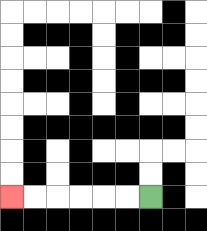{'start': '[6, 8]', 'end': '[0, 8]', 'path_directions': 'L,L,L,L,L,L', 'path_coordinates': '[[6, 8], [5, 8], [4, 8], [3, 8], [2, 8], [1, 8], [0, 8]]'}